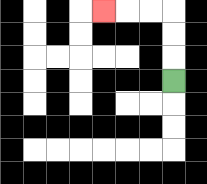{'start': '[7, 3]', 'end': '[4, 0]', 'path_directions': 'U,U,U,L,L,L', 'path_coordinates': '[[7, 3], [7, 2], [7, 1], [7, 0], [6, 0], [5, 0], [4, 0]]'}